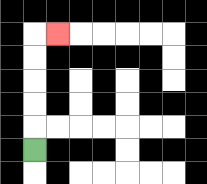{'start': '[1, 6]', 'end': '[2, 1]', 'path_directions': 'U,U,U,U,U,R', 'path_coordinates': '[[1, 6], [1, 5], [1, 4], [1, 3], [1, 2], [1, 1], [2, 1]]'}